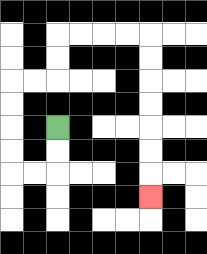{'start': '[2, 5]', 'end': '[6, 8]', 'path_directions': 'D,D,L,L,U,U,U,U,R,R,U,U,R,R,R,R,D,D,D,D,D,D,D', 'path_coordinates': '[[2, 5], [2, 6], [2, 7], [1, 7], [0, 7], [0, 6], [0, 5], [0, 4], [0, 3], [1, 3], [2, 3], [2, 2], [2, 1], [3, 1], [4, 1], [5, 1], [6, 1], [6, 2], [6, 3], [6, 4], [6, 5], [6, 6], [6, 7], [6, 8]]'}